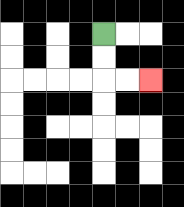{'start': '[4, 1]', 'end': '[6, 3]', 'path_directions': 'D,D,R,R', 'path_coordinates': '[[4, 1], [4, 2], [4, 3], [5, 3], [6, 3]]'}